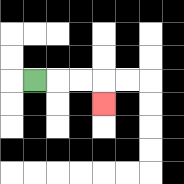{'start': '[1, 3]', 'end': '[4, 4]', 'path_directions': 'R,R,R,D', 'path_coordinates': '[[1, 3], [2, 3], [3, 3], [4, 3], [4, 4]]'}